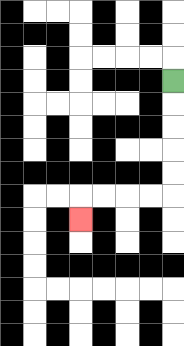{'start': '[7, 3]', 'end': '[3, 9]', 'path_directions': 'D,D,D,D,D,L,L,L,L,D', 'path_coordinates': '[[7, 3], [7, 4], [7, 5], [7, 6], [7, 7], [7, 8], [6, 8], [5, 8], [4, 8], [3, 8], [3, 9]]'}